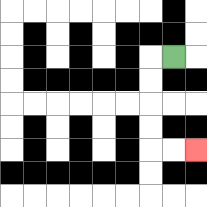{'start': '[7, 2]', 'end': '[8, 6]', 'path_directions': 'L,D,D,D,D,R,R', 'path_coordinates': '[[7, 2], [6, 2], [6, 3], [6, 4], [6, 5], [6, 6], [7, 6], [8, 6]]'}